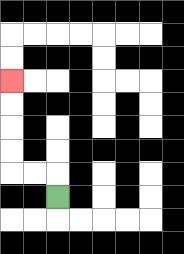{'start': '[2, 8]', 'end': '[0, 3]', 'path_directions': 'U,L,L,U,U,U,U', 'path_coordinates': '[[2, 8], [2, 7], [1, 7], [0, 7], [0, 6], [0, 5], [0, 4], [0, 3]]'}